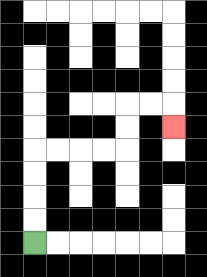{'start': '[1, 10]', 'end': '[7, 5]', 'path_directions': 'U,U,U,U,R,R,R,R,U,U,R,R,D', 'path_coordinates': '[[1, 10], [1, 9], [1, 8], [1, 7], [1, 6], [2, 6], [3, 6], [4, 6], [5, 6], [5, 5], [5, 4], [6, 4], [7, 4], [7, 5]]'}